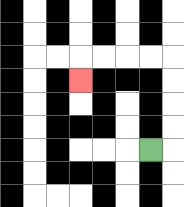{'start': '[6, 6]', 'end': '[3, 3]', 'path_directions': 'R,U,U,U,U,L,L,L,L,D', 'path_coordinates': '[[6, 6], [7, 6], [7, 5], [7, 4], [7, 3], [7, 2], [6, 2], [5, 2], [4, 2], [3, 2], [3, 3]]'}